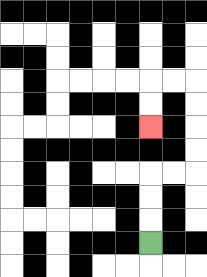{'start': '[6, 10]', 'end': '[6, 5]', 'path_directions': 'U,U,U,R,R,U,U,U,U,L,L,D,D', 'path_coordinates': '[[6, 10], [6, 9], [6, 8], [6, 7], [7, 7], [8, 7], [8, 6], [8, 5], [8, 4], [8, 3], [7, 3], [6, 3], [6, 4], [6, 5]]'}